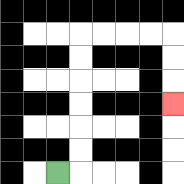{'start': '[2, 7]', 'end': '[7, 4]', 'path_directions': 'R,U,U,U,U,U,U,R,R,R,R,D,D,D', 'path_coordinates': '[[2, 7], [3, 7], [3, 6], [3, 5], [3, 4], [3, 3], [3, 2], [3, 1], [4, 1], [5, 1], [6, 1], [7, 1], [7, 2], [7, 3], [7, 4]]'}